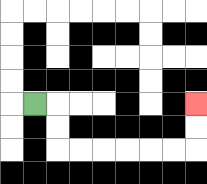{'start': '[1, 4]', 'end': '[8, 4]', 'path_directions': 'R,D,D,R,R,R,R,R,R,U,U', 'path_coordinates': '[[1, 4], [2, 4], [2, 5], [2, 6], [3, 6], [4, 6], [5, 6], [6, 6], [7, 6], [8, 6], [8, 5], [8, 4]]'}